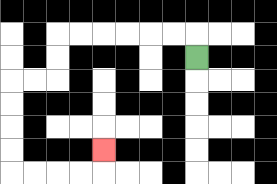{'start': '[8, 2]', 'end': '[4, 6]', 'path_directions': 'U,L,L,L,L,L,L,D,D,L,L,D,D,D,D,R,R,R,R,U', 'path_coordinates': '[[8, 2], [8, 1], [7, 1], [6, 1], [5, 1], [4, 1], [3, 1], [2, 1], [2, 2], [2, 3], [1, 3], [0, 3], [0, 4], [0, 5], [0, 6], [0, 7], [1, 7], [2, 7], [3, 7], [4, 7], [4, 6]]'}